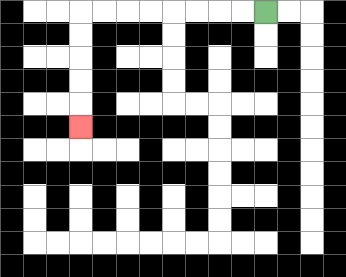{'start': '[11, 0]', 'end': '[3, 5]', 'path_directions': 'L,L,L,L,L,L,L,L,D,D,D,D,D', 'path_coordinates': '[[11, 0], [10, 0], [9, 0], [8, 0], [7, 0], [6, 0], [5, 0], [4, 0], [3, 0], [3, 1], [3, 2], [3, 3], [3, 4], [3, 5]]'}